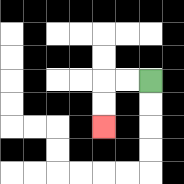{'start': '[6, 3]', 'end': '[4, 5]', 'path_directions': 'L,L,D,D', 'path_coordinates': '[[6, 3], [5, 3], [4, 3], [4, 4], [4, 5]]'}